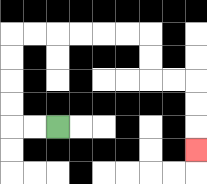{'start': '[2, 5]', 'end': '[8, 6]', 'path_directions': 'L,L,U,U,U,U,R,R,R,R,R,R,D,D,R,R,D,D,D', 'path_coordinates': '[[2, 5], [1, 5], [0, 5], [0, 4], [0, 3], [0, 2], [0, 1], [1, 1], [2, 1], [3, 1], [4, 1], [5, 1], [6, 1], [6, 2], [6, 3], [7, 3], [8, 3], [8, 4], [8, 5], [8, 6]]'}